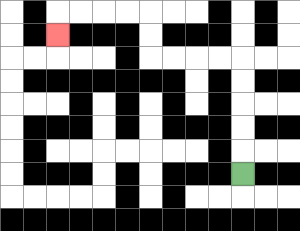{'start': '[10, 7]', 'end': '[2, 1]', 'path_directions': 'U,U,U,U,U,L,L,L,L,U,U,L,L,L,L,D', 'path_coordinates': '[[10, 7], [10, 6], [10, 5], [10, 4], [10, 3], [10, 2], [9, 2], [8, 2], [7, 2], [6, 2], [6, 1], [6, 0], [5, 0], [4, 0], [3, 0], [2, 0], [2, 1]]'}